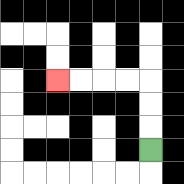{'start': '[6, 6]', 'end': '[2, 3]', 'path_directions': 'U,U,U,L,L,L,L', 'path_coordinates': '[[6, 6], [6, 5], [6, 4], [6, 3], [5, 3], [4, 3], [3, 3], [2, 3]]'}